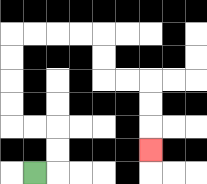{'start': '[1, 7]', 'end': '[6, 6]', 'path_directions': 'R,U,U,L,L,U,U,U,U,R,R,R,R,D,D,R,R,D,D,D', 'path_coordinates': '[[1, 7], [2, 7], [2, 6], [2, 5], [1, 5], [0, 5], [0, 4], [0, 3], [0, 2], [0, 1], [1, 1], [2, 1], [3, 1], [4, 1], [4, 2], [4, 3], [5, 3], [6, 3], [6, 4], [6, 5], [6, 6]]'}